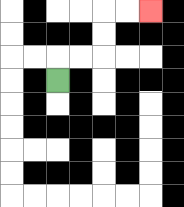{'start': '[2, 3]', 'end': '[6, 0]', 'path_directions': 'U,R,R,U,U,R,R', 'path_coordinates': '[[2, 3], [2, 2], [3, 2], [4, 2], [4, 1], [4, 0], [5, 0], [6, 0]]'}